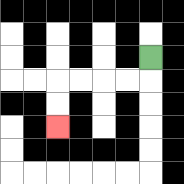{'start': '[6, 2]', 'end': '[2, 5]', 'path_directions': 'D,L,L,L,L,D,D', 'path_coordinates': '[[6, 2], [6, 3], [5, 3], [4, 3], [3, 3], [2, 3], [2, 4], [2, 5]]'}